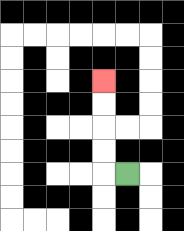{'start': '[5, 7]', 'end': '[4, 3]', 'path_directions': 'L,U,U,U,U', 'path_coordinates': '[[5, 7], [4, 7], [4, 6], [4, 5], [4, 4], [4, 3]]'}